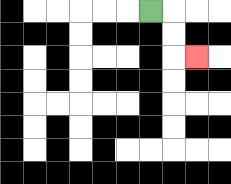{'start': '[6, 0]', 'end': '[8, 2]', 'path_directions': 'R,D,D,R', 'path_coordinates': '[[6, 0], [7, 0], [7, 1], [7, 2], [8, 2]]'}